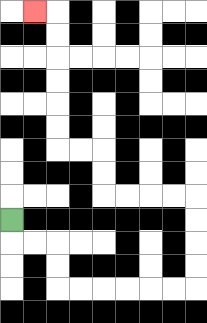{'start': '[0, 9]', 'end': '[1, 0]', 'path_directions': 'D,R,R,D,D,R,R,R,R,R,R,U,U,U,U,L,L,L,L,U,U,L,L,U,U,U,U,U,U,L', 'path_coordinates': '[[0, 9], [0, 10], [1, 10], [2, 10], [2, 11], [2, 12], [3, 12], [4, 12], [5, 12], [6, 12], [7, 12], [8, 12], [8, 11], [8, 10], [8, 9], [8, 8], [7, 8], [6, 8], [5, 8], [4, 8], [4, 7], [4, 6], [3, 6], [2, 6], [2, 5], [2, 4], [2, 3], [2, 2], [2, 1], [2, 0], [1, 0]]'}